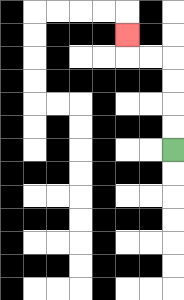{'start': '[7, 6]', 'end': '[5, 1]', 'path_directions': 'U,U,U,U,L,L,U', 'path_coordinates': '[[7, 6], [7, 5], [7, 4], [7, 3], [7, 2], [6, 2], [5, 2], [5, 1]]'}